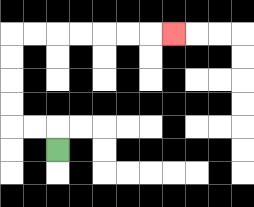{'start': '[2, 6]', 'end': '[7, 1]', 'path_directions': 'U,L,L,U,U,U,U,R,R,R,R,R,R,R', 'path_coordinates': '[[2, 6], [2, 5], [1, 5], [0, 5], [0, 4], [0, 3], [0, 2], [0, 1], [1, 1], [2, 1], [3, 1], [4, 1], [5, 1], [6, 1], [7, 1]]'}